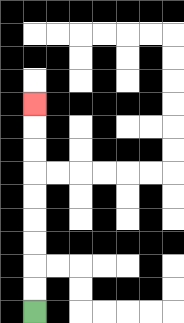{'start': '[1, 13]', 'end': '[1, 4]', 'path_directions': 'U,U,U,U,U,U,U,U,U', 'path_coordinates': '[[1, 13], [1, 12], [1, 11], [1, 10], [1, 9], [1, 8], [1, 7], [1, 6], [1, 5], [1, 4]]'}